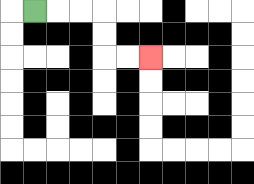{'start': '[1, 0]', 'end': '[6, 2]', 'path_directions': 'R,R,R,D,D,R,R', 'path_coordinates': '[[1, 0], [2, 0], [3, 0], [4, 0], [4, 1], [4, 2], [5, 2], [6, 2]]'}